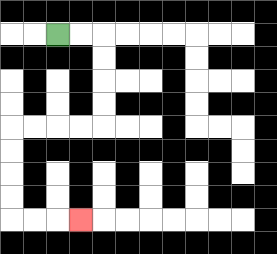{'start': '[2, 1]', 'end': '[3, 9]', 'path_directions': 'R,R,D,D,D,D,L,L,L,L,D,D,D,D,R,R,R', 'path_coordinates': '[[2, 1], [3, 1], [4, 1], [4, 2], [4, 3], [4, 4], [4, 5], [3, 5], [2, 5], [1, 5], [0, 5], [0, 6], [0, 7], [0, 8], [0, 9], [1, 9], [2, 9], [3, 9]]'}